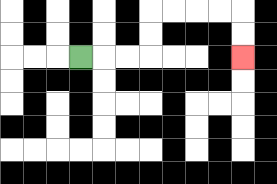{'start': '[3, 2]', 'end': '[10, 2]', 'path_directions': 'R,R,R,U,U,R,R,R,R,D,D', 'path_coordinates': '[[3, 2], [4, 2], [5, 2], [6, 2], [6, 1], [6, 0], [7, 0], [8, 0], [9, 0], [10, 0], [10, 1], [10, 2]]'}